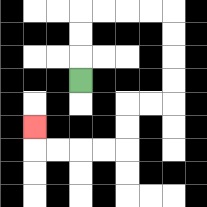{'start': '[3, 3]', 'end': '[1, 5]', 'path_directions': 'U,U,U,R,R,R,R,D,D,D,D,L,L,D,D,L,L,L,L,U', 'path_coordinates': '[[3, 3], [3, 2], [3, 1], [3, 0], [4, 0], [5, 0], [6, 0], [7, 0], [7, 1], [7, 2], [7, 3], [7, 4], [6, 4], [5, 4], [5, 5], [5, 6], [4, 6], [3, 6], [2, 6], [1, 6], [1, 5]]'}